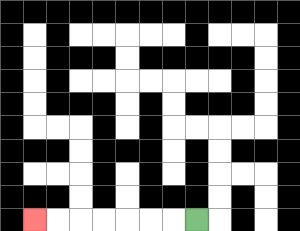{'start': '[8, 9]', 'end': '[1, 9]', 'path_directions': 'L,L,L,L,L,L,L', 'path_coordinates': '[[8, 9], [7, 9], [6, 9], [5, 9], [4, 9], [3, 9], [2, 9], [1, 9]]'}